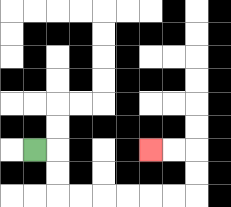{'start': '[1, 6]', 'end': '[6, 6]', 'path_directions': 'R,D,D,R,R,R,R,R,R,U,U,L,L', 'path_coordinates': '[[1, 6], [2, 6], [2, 7], [2, 8], [3, 8], [4, 8], [5, 8], [6, 8], [7, 8], [8, 8], [8, 7], [8, 6], [7, 6], [6, 6]]'}